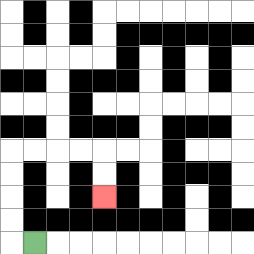{'start': '[1, 10]', 'end': '[4, 8]', 'path_directions': 'L,U,U,U,U,R,R,R,R,D,D', 'path_coordinates': '[[1, 10], [0, 10], [0, 9], [0, 8], [0, 7], [0, 6], [1, 6], [2, 6], [3, 6], [4, 6], [4, 7], [4, 8]]'}